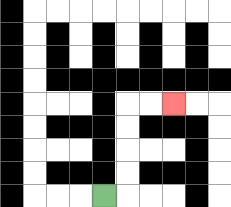{'start': '[4, 8]', 'end': '[7, 4]', 'path_directions': 'R,U,U,U,U,R,R', 'path_coordinates': '[[4, 8], [5, 8], [5, 7], [5, 6], [5, 5], [5, 4], [6, 4], [7, 4]]'}